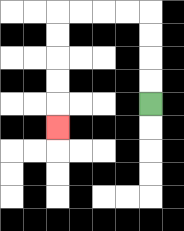{'start': '[6, 4]', 'end': '[2, 5]', 'path_directions': 'U,U,U,U,L,L,L,L,D,D,D,D,D', 'path_coordinates': '[[6, 4], [6, 3], [6, 2], [6, 1], [6, 0], [5, 0], [4, 0], [3, 0], [2, 0], [2, 1], [2, 2], [2, 3], [2, 4], [2, 5]]'}